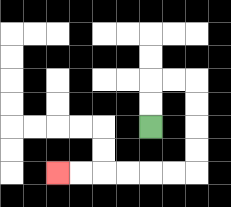{'start': '[6, 5]', 'end': '[2, 7]', 'path_directions': 'U,U,R,R,D,D,D,D,L,L,L,L,L,L', 'path_coordinates': '[[6, 5], [6, 4], [6, 3], [7, 3], [8, 3], [8, 4], [8, 5], [8, 6], [8, 7], [7, 7], [6, 7], [5, 7], [4, 7], [3, 7], [2, 7]]'}